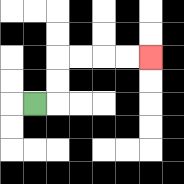{'start': '[1, 4]', 'end': '[6, 2]', 'path_directions': 'R,U,U,R,R,R,R', 'path_coordinates': '[[1, 4], [2, 4], [2, 3], [2, 2], [3, 2], [4, 2], [5, 2], [6, 2]]'}